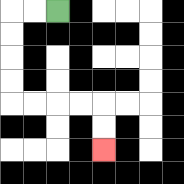{'start': '[2, 0]', 'end': '[4, 6]', 'path_directions': 'L,L,D,D,D,D,R,R,R,R,D,D', 'path_coordinates': '[[2, 0], [1, 0], [0, 0], [0, 1], [0, 2], [0, 3], [0, 4], [1, 4], [2, 4], [3, 4], [4, 4], [4, 5], [4, 6]]'}